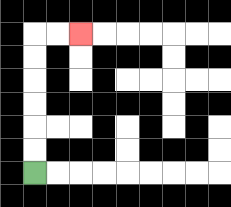{'start': '[1, 7]', 'end': '[3, 1]', 'path_directions': 'U,U,U,U,U,U,R,R', 'path_coordinates': '[[1, 7], [1, 6], [1, 5], [1, 4], [1, 3], [1, 2], [1, 1], [2, 1], [3, 1]]'}